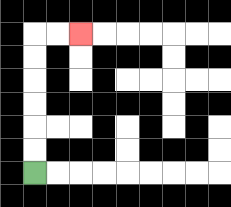{'start': '[1, 7]', 'end': '[3, 1]', 'path_directions': 'U,U,U,U,U,U,R,R', 'path_coordinates': '[[1, 7], [1, 6], [1, 5], [1, 4], [1, 3], [1, 2], [1, 1], [2, 1], [3, 1]]'}